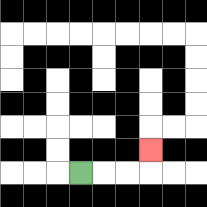{'start': '[3, 7]', 'end': '[6, 6]', 'path_directions': 'R,R,R,U', 'path_coordinates': '[[3, 7], [4, 7], [5, 7], [6, 7], [6, 6]]'}